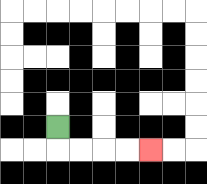{'start': '[2, 5]', 'end': '[6, 6]', 'path_directions': 'D,R,R,R,R', 'path_coordinates': '[[2, 5], [2, 6], [3, 6], [4, 6], [5, 6], [6, 6]]'}